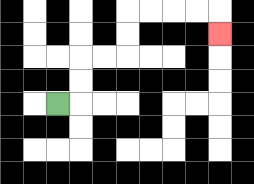{'start': '[2, 4]', 'end': '[9, 1]', 'path_directions': 'R,U,U,R,R,U,U,R,R,R,R,D', 'path_coordinates': '[[2, 4], [3, 4], [3, 3], [3, 2], [4, 2], [5, 2], [5, 1], [5, 0], [6, 0], [7, 0], [8, 0], [9, 0], [9, 1]]'}